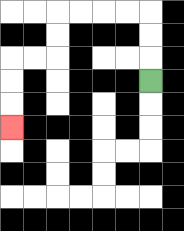{'start': '[6, 3]', 'end': '[0, 5]', 'path_directions': 'U,U,U,L,L,L,L,D,D,L,L,D,D,D', 'path_coordinates': '[[6, 3], [6, 2], [6, 1], [6, 0], [5, 0], [4, 0], [3, 0], [2, 0], [2, 1], [2, 2], [1, 2], [0, 2], [0, 3], [0, 4], [0, 5]]'}